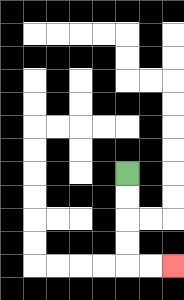{'start': '[5, 7]', 'end': '[7, 11]', 'path_directions': 'D,D,D,D,R,R', 'path_coordinates': '[[5, 7], [5, 8], [5, 9], [5, 10], [5, 11], [6, 11], [7, 11]]'}